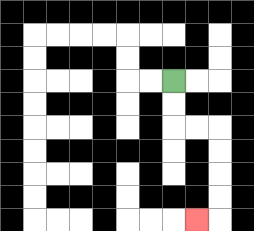{'start': '[7, 3]', 'end': '[8, 9]', 'path_directions': 'D,D,R,R,D,D,D,D,L', 'path_coordinates': '[[7, 3], [7, 4], [7, 5], [8, 5], [9, 5], [9, 6], [9, 7], [9, 8], [9, 9], [8, 9]]'}